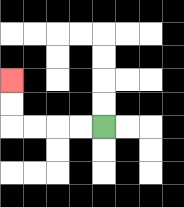{'start': '[4, 5]', 'end': '[0, 3]', 'path_directions': 'L,L,L,L,U,U', 'path_coordinates': '[[4, 5], [3, 5], [2, 5], [1, 5], [0, 5], [0, 4], [0, 3]]'}